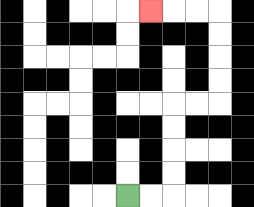{'start': '[5, 8]', 'end': '[6, 0]', 'path_directions': 'R,R,U,U,U,U,R,R,U,U,U,U,L,L,L', 'path_coordinates': '[[5, 8], [6, 8], [7, 8], [7, 7], [7, 6], [7, 5], [7, 4], [8, 4], [9, 4], [9, 3], [9, 2], [9, 1], [9, 0], [8, 0], [7, 0], [6, 0]]'}